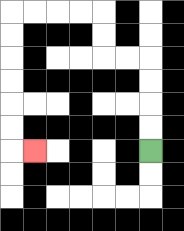{'start': '[6, 6]', 'end': '[1, 6]', 'path_directions': 'U,U,U,U,L,L,U,U,L,L,L,L,D,D,D,D,D,D,R', 'path_coordinates': '[[6, 6], [6, 5], [6, 4], [6, 3], [6, 2], [5, 2], [4, 2], [4, 1], [4, 0], [3, 0], [2, 0], [1, 0], [0, 0], [0, 1], [0, 2], [0, 3], [0, 4], [0, 5], [0, 6], [1, 6]]'}